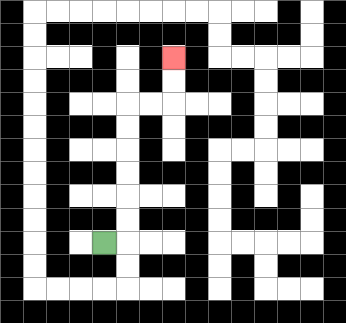{'start': '[4, 10]', 'end': '[7, 2]', 'path_directions': 'R,U,U,U,U,U,U,R,R,U,U', 'path_coordinates': '[[4, 10], [5, 10], [5, 9], [5, 8], [5, 7], [5, 6], [5, 5], [5, 4], [6, 4], [7, 4], [7, 3], [7, 2]]'}